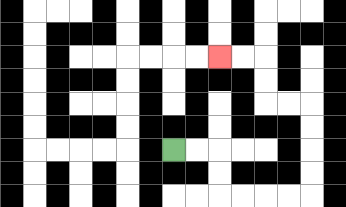{'start': '[7, 6]', 'end': '[9, 2]', 'path_directions': 'R,R,D,D,R,R,R,R,U,U,U,U,L,L,U,U,L,L', 'path_coordinates': '[[7, 6], [8, 6], [9, 6], [9, 7], [9, 8], [10, 8], [11, 8], [12, 8], [13, 8], [13, 7], [13, 6], [13, 5], [13, 4], [12, 4], [11, 4], [11, 3], [11, 2], [10, 2], [9, 2]]'}